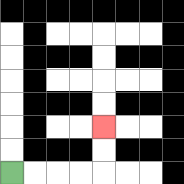{'start': '[0, 7]', 'end': '[4, 5]', 'path_directions': 'R,R,R,R,U,U', 'path_coordinates': '[[0, 7], [1, 7], [2, 7], [3, 7], [4, 7], [4, 6], [4, 5]]'}